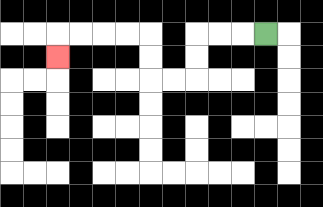{'start': '[11, 1]', 'end': '[2, 2]', 'path_directions': 'L,L,L,D,D,L,L,U,U,L,L,L,L,D', 'path_coordinates': '[[11, 1], [10, 1], [9, 1], [8, 1], [8, 2], [8, 3], [7, 3], [6, 3], [6, 2], [6, 1], [5, 1], [4, 1], [3, 1], [2, 1], [2, 2]]'}